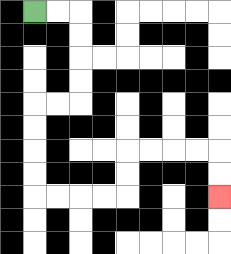{'start': '[1, 0]', 'end': '[9, 8]', 'path_directions': 'R,R,D,D,D,D,L,L,D,D,D,D,R,R,R,R,U,U,R,R,R,R,D,D', 'path_coordinates': '[[1, 0], [2, 0], [3, 0], [3, 1], [3, 2], [3, 3], [3, 4], [2, 4], [1, 4], [1, 5], [1, 6], [1, 7], [1, 8], [2, 8], [3, 8], [4, 8], [5, 8], [5, 7], [5, 6], [6, 6], [7, 6], [8, 6], [9, 6], [9, 7], [9, 8]]'}